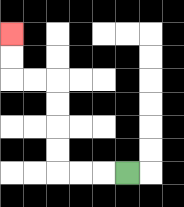{'start': '[5, 7]', 'end': '[0, 1]', 'path_directions': 'L,L,L,U,U,U,U,L,L,U,U', 'path_coordinates': '[[5, 7], [4, 7], [3, 7], [2, 7], [2, 6], [2, 5], [2, 4], [2, 3], [1, 3], [0, 3], [0, 2], [0, 1]]'}